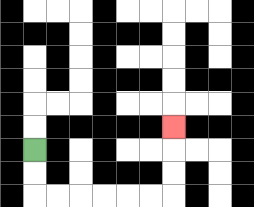{'start': '[1, 6]', 'end': '[7, 5]', 'path_directions': 'D,D,R,R,R,R,R,R,U,U,U', 'path_coordinates': '[[1, 6], [1, 7], [1, 8], [2, 8], [3, 8], [4, 8], [5, 8], [6, 8], [7, 8], [7, 7], [7, 6], [7, 5]]'}